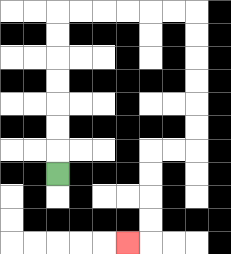{'start': '[2, 7]', 'end': '[5, 10]', 'path_directions': 'U,U,U,U,U,U,U,R,R,R,R,R,R,D,D,D,D,D,D,L,L,D,D,D,D,L', 'path_coordinates': '[[2, 7], [2, 6], [2, 5], [2, 4], [2, 3], [2, 2], [2, 1], [2, 0], [3, 0], [4, 0], [5, 0], [6, 0], [7, 0], [8, 0], [8, 1], [8, 2], [8, 3], [8, 4], [8, 5], [8, 6], [7, 6], [6, 6], [6, 7], [6, 8], [6, 9], [6, 10], [5, 10]]'}